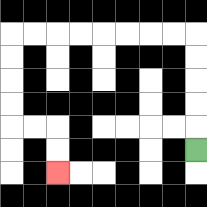{'start': '[8, 6]', 'end': '[2, 7]', 'path_directions': 'U,U,U,U,U,L,L,L,L,L,L,L,L,D,D,D,D,R,R,D,D', 'path_coordinates': '[[8, 6], [8, 5], [8, 4], [8, 3], [8, 2], [8, 1], [7, 1], [6, 1], [5, 1], [4, 1], [3, 1], [2, 1], [1, 1], [0, 1], [0, 2], [0, 3], [0, 4], [0, 5], [1, 5], [2, 5], [2, 6], [2, 7]]'}